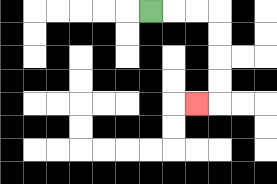{'start': '[6, 0]', 'end': '[8, 4]', 'path_directions': 'R,R,R,D,D,D,D,L', 'path_coordinates': '[[6, 0], [7, 0], [8, 0], [9, 0], [9, 1], [9, 2], [9, 3], [9, 4], [8, 4]]'}